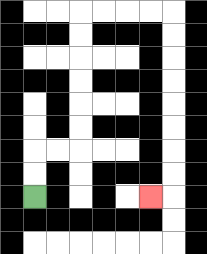{'start': '[1, 8]', 'end': '[6, 8]', 'path_directions': 'U,U,R,R,U,U,U,U,U,U,R,R,R,R,D,D,D,D,D,D,D,D,L', 'path_coordinates': '[[1, 8], [1, 7], [1, 6], [2, 6], [3, 6], [3, 5], [3, 4], [3, 3], [3, 2], [3, 1], [3, 0], [4, 0], [5, 0], [6, 0], [7, 0], [7, 1], [7, 2], [7, 3], [7, 4], [7, 5], [7, 6], [7, 7], [7, 8], [6, 8]]'}